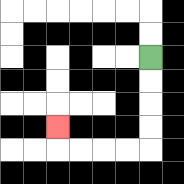{'start': '[6, 2]', 'end': '[2, 5]', 'path_directions': 'D,D,D,D,L,L,L,L,U', 'path_coordinates': '[[6, 2], [6, 3], [6, 4], [6, 5], [6, 6], [5, 6], [4, 6], [3, 6], [2, 6], [2, 5]]'}